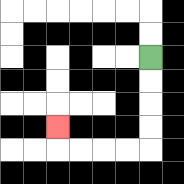{'start': '[6, 2]', 'end': '[2, 5]', 'path_directions': 'D,D,D,D,L,L,L,L,U', 'path_coordinates': '[[6, 2], [6, 3], [6, 4], [6, 5], [6, 6], [5, 6], [4, 6], [3, 6], [2, 6], [2, 5]]'}